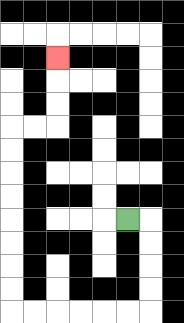{'start': '[5, 9]', 'end': '[2, 2]', 'path_directions': 'R,D,D,D,D,L,L,L,L,L,L,U,U,U,U,U,U,U,U,R,R,U,U,U', 'path_coordinates': '[[5, 9], [6, 9], [6, 10], [6, 11], [6, 12], [6, 13], [5, 13], [4, 13], [3, 13], [2, 13], [1, 13], [0, 13], [0, 12], [0, 11], [0, 10], [0, 9], [0, 8], [0, 7], [0, 6], [0, 5], [1, 5], [2, 5], [2, 4], [2, 3], [2, 2]]'}